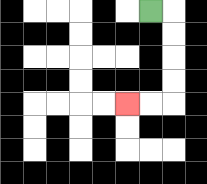{'start': '[6, 0]', 'end': '[5, 4]', 'path_directions': 'R,D,D,D,D,L,L', 'path_coordinates': '[[6, 0], [7, 0], [7, 1], [7, 2], [7, 3], [7, 4], [6, 4], [5, 4]]'}